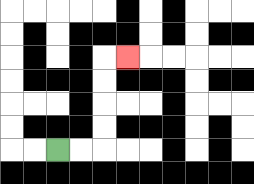{'start': '[2, 6]', 'end': '[5, 2]', 'path_directions': 'R,R,U,U,U,U,R', 'path_coordinates': '[[2, 6], [3, 6], [4, 6], [4, 5], [4, 4], [4, 3], [4, 2], [5, 2]]'}